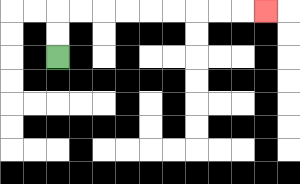{'start': '[2, 2]', 'end': '[11, 0]', 'path_directions': 'U,U,R,R,R,R,R,R,R,R,R', 'path_coordinates': '[[2, 2], [2, 1], [2, 0], [3, 0], [4, 0], [5, 0], [6, 0], [7, 0], [8, 0], [9, 0], [10, 0], [11, 0]]'}